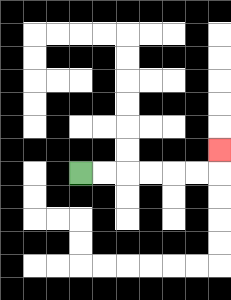{'start': '[3, 7]', 'end': '[9, 6]', 'path_directions': 'R,R,R,R,R,R,U', 'path_coordinates': '[[3, 7], [4, 7], [5, 7], [6, 7], [7, 7], [8, 7], [9, 7], [9, 6]]'}